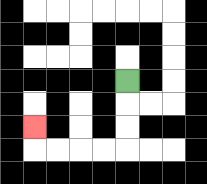{'start': '[5, 3]', 'end': '[1, 5]', 'path_directions': 'D,D,D,L,L,L,L,U', 'path_coordinates': '[[5, 3], [5, 4], [5, 5], [5, 6], [4, 6], [3, 6], [2, 6], [1, 6], [1, 5]]'}